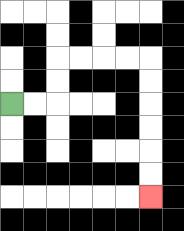{'start': '[0, 4]', 'end': '[6, 8]', 'path_directions': 'R,R,U,U,R,R,R,R,D,D,D,D,D,D', 'path_coordinates': '[[0, 4], [1, 4], [2, 4], [2, 3], [2, 2], [3, 2], [4, 2], [5, 2], [6, 2], [6, 3], [6, 4], [6, 5], [6, 6], [6, 7], [6, 8]]'}